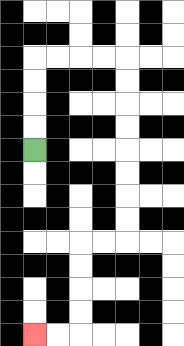{'start': '[1, 6]', 'end': '[1, 14]', 'path_directions': 'U,U,U,U,R,R,R,R,D,D,D,D,D,D,D,D,L,L,D,D,D,D,L,L', 'path_coordinates': '[[1, 6], [1, 5], [1, 4], [1, 3], [1, 2], [2, 2], [3, 2], [4, 2], [5, 2], [5, 3], [5, 4], [5, 5], [5, 6], [5, 7], [5, 8], [5, 9], [5, 10], [4, 10], [3, 10], [3, 11], [3, 12], [3, 13], [3, 14], [2, 14], [1, 14]]'}